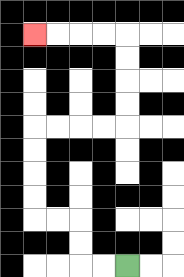{'start': '[5, 11]', 'end': '[1, 1]', 'path_directions': 'L,L,U,U,L,L,U,U,U,U,R,R,R,R,U,U,U,U,L,L,L,L', 'path_coordinates': '[[5, 11], [4, 11], [3, 11], [3, 10], [3, 9], [2, 9], [1, 9], [1, 8], [1, 7], [1, 6], [1, 5], [2, 5], [3, 5], [4, 5], [5, 5], [5, 4], [5, 3], [5, 2], [5, 1], [4, 1], [3, 1], [2, 1], [1, 1]]'}